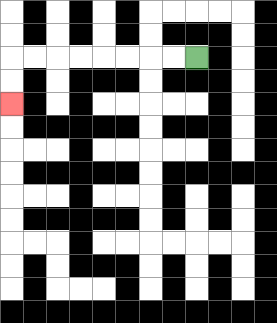{'start': '[8, 2]', 'end': '[0, 4]', 'path_directions': 'L,L,L,L,L,L,L,L,D,D', 'path_coordinates': '[[8, 2], [7, 2], [6, 2], [5, 2], [4, 2], [3, 2], [2, 2], [1, 2], [0, 2], [0, 3], [0, 4]]'}